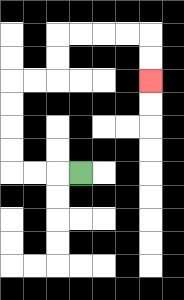{'start': '[3, 7]', 'end': '[6, 3]', 'path_directions': 'L,L,L,U,U,U,U,R,R,U,U,R,R,R,R,D,D', 'path_coordinates': '[[3, 7], [2, 7], [1, 7], [0, 7], [0, 6], [0, 5], [0, 4], [0, 3], [1, 3], [2, 3], [2, 2], [2, 1], [3, 1], [4, 1], [5, 1], [6, 1], [6, 2], [6, 3]]'}